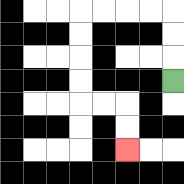{'start': '[7, 3]', 'end': '[5, 6]', 'path_directions': 'U,U,U,L,L,L,L,D,D,D,D,R,R,D,D', 'path_coordinates': '[[7, 3], [7, 2], [7, 1], [7, 0], [6, 0], [5, 0], [4, 0], [3, 0], [3, 1], [3, 2], [3, 3], [3, 4], [4, 4], [5, 4], [5, 5], [5, 6]]'}